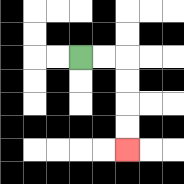{'start': '[3, 2]', 'end': '[5, 6]', 'path_directions': 'R,R,D,D,D,D', 'path_coordinates': '[[3, 2], [4, 2], [5, 2], [5, 3], [5, 4], [5, 5], [5, 6]]'}